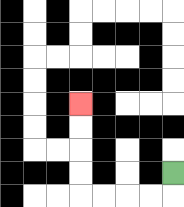{'start': '[7, 7]', 'end': '[3, 4]', 'path_directions': 'D,L,L,L,L,U,U,U,U', 'path_coordinates': '[[7, 7], [7, 8], [6, 8], [5, 8], [4, 8], [3, 8], [3, 7], [3, 6], [3, 5], [3, 4]]'}